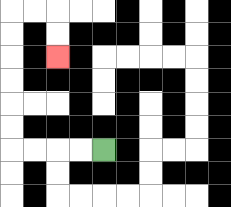{'start': '[4, 6]', 'end': '[2, 2]', 'path_directions': 'L,L,L,L,U,U,U,U,U,U,R,R,D,D', 'path_coordinates': '[[4, 6], [3, 6], [2, 6], [1, 6], [0, 6], [0, 5], [0, 4], [0, 3], [0, 2], [0, 1], [0, 0], [1, 0], [2, 0], [2, 1], [2, 2]]'}